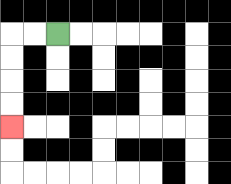{'start': '[2, 1]', 'end': '[0, 5]', 'path_directions': 'L,L,D,D,D,D', 'path_coordinates': '[[2, 1], [1, 1], [0, 1], [0, 2], [0, 3], [0, 4], [0, 5]]'}